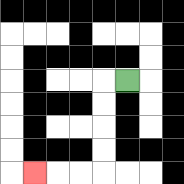{'start': '[5, 3]', 'end': '[1, 7]', 'path_directions': 'L,D,D,D,D,L,L,L', 'path_coordinates': '[[5, 3], [4, 3], [4, 4], [4, 5], [4, 6], [4, 7], [3, 7], [2, 7], [1, 7]]'}